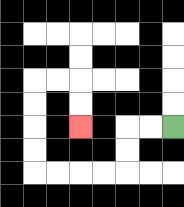{'start': '[7, 5]', 'end': '[3, 5]', 'path_directions': 'L,L,D,D,L,L,L,L,U,U,U,U,R,R,D,D', 'path_coordinates': '[[7, 5], [6, 5], [5, 5], [5, 6], [5, 7], [4, 7], [3, 7], [2, 7], [1, 7], [1, 6], [1, 5], [1, 4], [1, 3], [2, 3], [3, 3], [3, 4], [3, 5]]'}